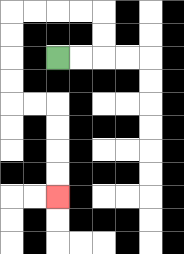{'start': '[2, 2]', 'end': '[2, 8]', 'path_directions': 'R,R,U,U,L,L,L,L,D,D,D,D,R,R,D,D,D,D', 'path_coordinates': '[[2, 2], [3, 2], [4, 2], [4, 1], [4, 0], [3, 0], [2, 0], [1, 0], [0, 0], [0, 1], [0, 2], [0, 3], [0, 4], [1, 4], [2, 4], [2, 5], [2, 6], [2, 7], [2, 8]]'}